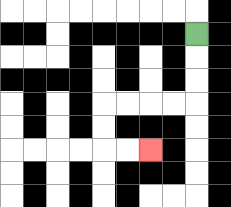{'start': '[8, 1]', 'end': '[6, 6]', 'path_directions': 'D,D,D,L,L,L,L,D,D,R,R', 'path_coordinates': '[[8, 1], [8, 2], [8, 3], [8, 4], [7, 4], [6, 4], [5, 4], [4, 4], [4, 5], [4, 6], [5, 6], [6, 6]]'}